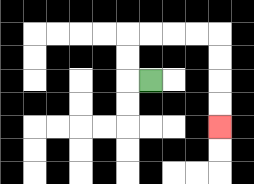{'start': '[6, 3]', 'end': '[9, 5]', 'path_directions': 'L,U,U,R,R,R,R,D,D,D,D', 'path_coordinates': '[[6, 3], [5, 3], [5, 2], [5, 1], [6, 1], [7, 1], [8, 1], [9, 1], [9, 2], [9, 3], [9, 4], [9, 5]]'}